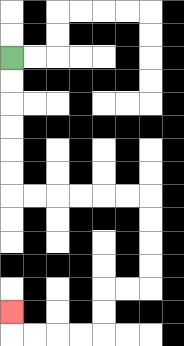{'start': '[0, 2]', 'end': '[0, 13]', 'path_directions': 'D,D,D,D,D,D,R,R,R,R,R,R,D,D,D,D,L,L,D,D,L,L,L,L,U', 'path_coordinates': '[[0, 2], [0, 3], [0, 4], [0, 5], [0, 6], [0, 7], [0, 8], [1, 8], [2, 8], [3, 8], [4, 8], [5, 8], [6, 8], [6, 9], [6, 10], [6, 11], [6, 12], [5, 12], [4, 12], [4, 13], [4, 14], [3, 14], [2, 14], [1, 14], [0, 14], [0, 13]]'}